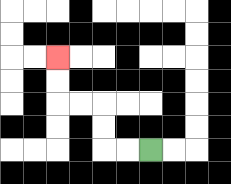{'start': '[6, 6]', 'end': '[2, 2]', 'path_directions': 'L,L,U,U,L,L,U,U', 'path_coordinates': '[[6, 6], [5, 6], [4, 6], [4, 5], [4, 4], [3, 4], [2, 4], [2, 3], [2, 2]]'}